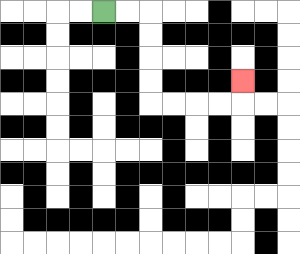{'start': '[4, 0]', 'end': '[10, 3]', 'path_directions': 'R,R,D,D,D,D,R,R,R,R,U', 'path_coordinates': '[[4, 0], [5, 0], [6, 0], [6, 1], [6, 2], [6, 3], [6, 4], [7, 4], [8, 4], [9, 4], [10, 4], [10, 3]]'}